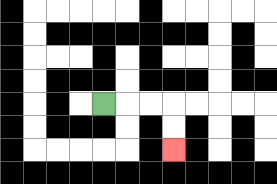{'start': '[4, 4]', 'end': '[7, 6]', 'path_directions': 'R,R,R,D,D', 'path_coordinates': '[[4, 4], [5, 4], [6, 4], [7, 4], [7, 5], [7, 6]]'}